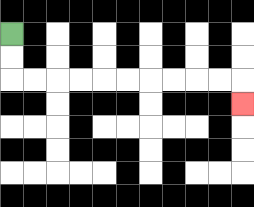{'start': '[0, 1]', 'end': '[10, 4]', 'path_directions': 'D,D,R,R,R,R,R,R,R,R,R,R,D', 'path_coordinates': '[[0, 1], [0, 2], [0, 3], [1, 3], [2, 3], [3, 3], [4, 3], [5, 3], [6, 3], [7, 3], [8, 3], [9, 3], [10, 3], [10, 4]]'}